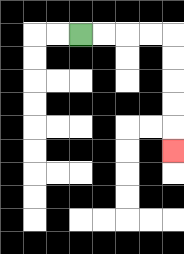{'start': '[3, 1]', 'end': '[7, 6]', 'path_directions': 'R,R,R,R,D,D,D,D,D', 'path_coordinates': '[[3, 1], [4, 1], [5, 1], [6, 1], [7, 1], [7, 2], [7, 3], [7, 4], [7, 5], [7, 6]]'}